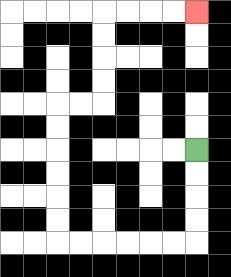{'start': '[8, 6]', 'end': '[8, 0]', 'path_directions': 'D,D,D,D,L,L,L,L,L,L,U,U,U,U,U,U,R,R,U,U,U,U,R,R,R,R', 'path_coordinates': '[[8, 6], [8, 7], [8, 8], [8, 9], [8, 10], [7, 10], [6, 10], [5, 10], [4, 10], [3, 10], [2, 10], [2, 9], [2, 8], [2, 7], [2, 6], [2, 5], [2, 4], [3, 4], [4, 4], [4, 3], [4, 2], [4, 1], [4, 0], [5, 0], [6, 0], [7, 0], [8, 0]]'}